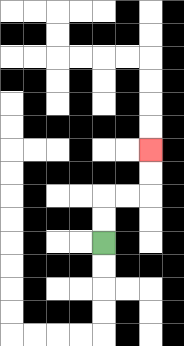{'start': '[4, 10]', 'end': '[6, 6]', 'path_directions': 'U,U,R,R,U,U', 'path_coordinates': '[[4, 10], [4, 9], [4, 8], [5, 8], [6, 8], [6, 7], [6, 6]]'}